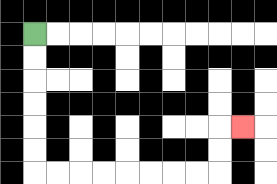{'start': '[1, 1]', 'end': '[10, 5]', 'path_directions': 'D,D,D,D,D,D,R,R,R,R,R,R,R,R,U,U,R', 'path_coordinates': '[[1, 1], [1, 2], [1, 3], [1, 4], [1, 5], [1, 6], [1, 7], [2, 7], [3, 7], [4, 7], [5, 7], [6, 7], [7, 7], [8, 7], [9, 7], [9, 6], [9, 5], [10, 5]]'}